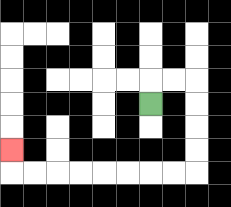{'start': '[6, 4]', 'end': '[0, 6]', 'path_directions': 'U,R,R,D,D,D,D,L,L,L,L,L,L,L,L,U', 'path_coordinates': '[[6, 4], [6, 3], [7, 3], [8, 3], [8, 4], [8, 5], [8, 6], [8, 7], [7, 7], [6, 7], [5, 7], [4, 7], [3, 7], [2, 7], [1, 7], [0, 7], [0, 6]]'}